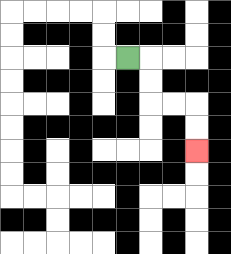{'start': '[5, 2]', 'end': '[8, 6]', 'path_directions': 'R,D,D,R,R,D,D', 'path_coordinates': '[[5, 2], [6, 2], [6, 3], [6, 4], [7, 4], [8, 4], [8, 5], [8, 6]]'}